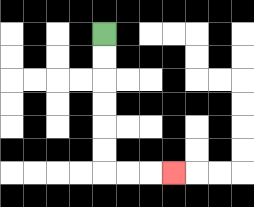{'start': '[4, 1]', 'end': '[7, 7]', 'path_directions': 'D,D,D,D,D,D,R,R,R', 'path_coordinates': '[[4, 1], [4, 2], [4, 3], [4, 4], [4, 5], [4, 6], [4, 7], [5, 7], [6, 7], [7, 7]]'}